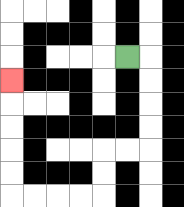{'start': '[5, 2]', 'end': '[0, 3]', 'path_directions': 'R,D,D,D,D,L,L,D,D,L,L,L,L,U,U,U,U,U', 'path_coordinates': '[[5, 2], [6, 2], [6, 3], [6, 4], [6, 5], [6, 6], [5, 6], [4, 6], [4, 7], [4, 8], [3, 8], [2, 8], [1, 8], [0, 8], [0, 7], [0, 6], [0, 5], [0, 4], [0, 3]]'}